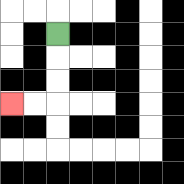{'start': '[2, 1]', 'end': '[0, 4]', 'path_directions': 'D,D,D,L,L', 'path_coordinates': '[[2, 1], [2, 2], [2, 3], [2, 4], [1, 4], [0, 4]]'}